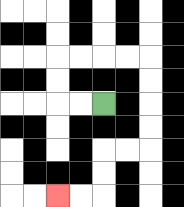{'start': '[4, 4]', 'end': '[2, 8]', 'path_directions': 'L,L,U,U,R,R,R,R,D,D,D,D,L,L,D,D,L,L', 'path_coordinates': '[[4, 4], [3, 4], [2, 4], [2, 3], [2, 2], [3, 2], [4, 2], [5, 2], [6, 2], [6, 3], [6, 4], [6, 5], [6, 6], [5, 6], [4, 6], [4, 7], [4, 8], [3, 8], [2, 8]]'}